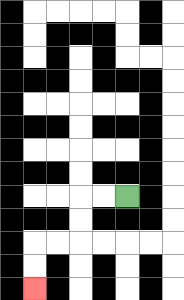{'start': '[5, 8]', 'end': '[1, 12]', 'path_directions': 'L,L,D,D,L,L,D,D', 'path_coordinates': '[[5, 8], [4, 8], [3, 8], [3, 9], [3, 10], [2, 10], [1, 10], [1, 11], [1, 12]]'}